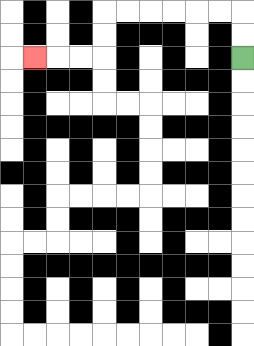{'start': '[10, 2]', 'end': '[1, 2]', 'path_directions': 'U,U,L,L,L,L,L,L,D,D,L,L,L', 'path_coordinates': '[[10, 2], [10, 1], [10, 0], [9, 0], [8, 0], [7, 0], [6, 0], [5, 0], [4, 0], [4, 1], [4, 2], [3, 2], [2, 2], [1, 2]]'}